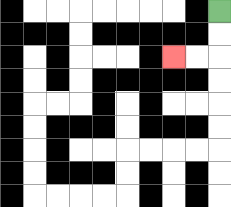{'start': '[9, 0]', 'end': '[7, 2]', 'path_directions': 'D,D,L,L', 'path_coordinates': '[[9, 0], [9, 1], [9, 2], [8, 2], [7, 2]]'}